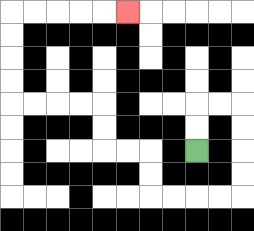{'start': '[8, 6]', 'end': '[5, 0]', 'path_directions': 'U,U,R,R,D,D,D,D,L,L,L,L,U,U,L,L,U,U,L,L,L,L,U,U,U,U,R,R,R,R,R', 'path_coordinates': '[[8, 6], [8, 5], [8, 4], [9, 4], [10, 4], [10, 5], [10, 6], [10, 7], [10, 8], [9, 8], [8, 8], [7, 8], [6, 8], [6, 7], [6, 6], [5, 6], [4, 6], [4, 5], [4, 4], [3, 4], [2, 4], [1, 4], [0, 4], [0, 3], [0, 2], [0, 1], [0, 0], [1, 0], [2, 0], [3, 0], [4, 0], [5, 0]]'}